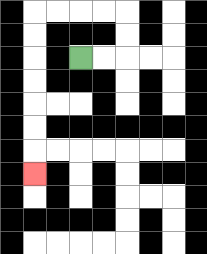{'start': '[3, 2]', 'end': '[1, 7]', 'path_directions': 'R,R,U,U,L,L,L,L,D,D,D,D,D,D,D', 'path_coordinates': '[[3, 2], [4, 2], [5, 2], [5, 1], [5, 0], [4, 0], [3, 0], [2, 0], [1, 0], [1, 1], [1, 2], [1, 3], [1, 4], [1, 5], [1, 6], [1, 7]]'}